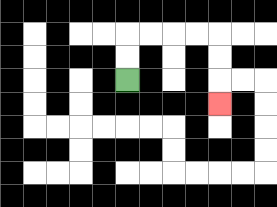{'start': '[5, 3]', 'end': '[9, 4]', 'path_directions': 'U,U,R,R,R,R,D,D,D', 'path_coordinates': '[[5, 3], [5, 2], [5, 1], [6, 1], [7, 1], [8, 1], [9, 1], [9, 2], [9, 3], [9, 4]]'}